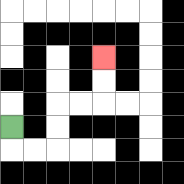{'start': '[0, 5]', 'end': '[4, 2]', 'path_directions': 'D,R,R,U,U,R,R,U,U', 'path_coordinates': '[[0, 5], [0, 6], [1, 6], [2, 6], [2, 5], [2, 4], [3, 4], [4, 4], [4, 3], [4, 2]]'}